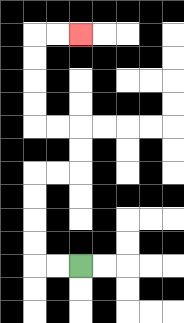{'start': '[3, 11]', 'end': '[3, 1]', 'path_directions': 'L,L,U,U,U,U,R,R,U,U,L,L,U,U,U,U,R,R', 'path_coordinates': '[[3, 11], [2, 11], [1, 11], [1, 10], [1, 9], [1, 8], [1, 7], [2, 7], [3, 7], [3, 6], [3, 5], [2, 5], [1, 5], [1, 4], [1, 3], [1, 2], [1, 1], [2, 1], [3, 1]]'}